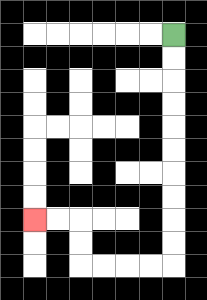{'start': '[7, 1]', 'end': '[1, 9]', 'path_directions': 'D,D,D,D,D,D,D,D,D,D,L,L,L,L,U,U,L,L', 'path_coordinates': '[[7, 1], [7, 2], [7, 3], [7, 4], [7, 5], [7, 6], [7, 7], [7, 8], [7, 9], [7, 10], [7, 11], [6, 11], [5, 11], [4, 11], [3, 11], [3, 10], [3, 9], [2, 9], [1, 9]]'}